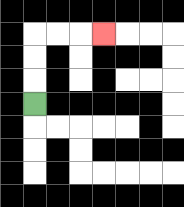{'start': '[1, 4]', 'end': '[4, 1]', 'path_directions': 'U,U,U,R,R,R', 'path_coordinates': '[[1, 4], [1, 3], [1, 2], [1, 1], [2, 1], [3, 1], [4, 1]]'}